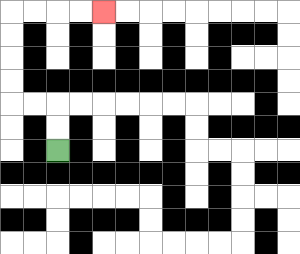{'start': '[2, 6]', 'end': '[4, 0]', 'path_directions': 'U,U,L,L,U,U,U,U,R,R,R,R', 'path_coordinates': '[[2, 6], [2, 5], [2, 4], [1, 4], [0, 4], [0, 3], [0, 2], [0, 1], [0, 0], [1, 0], [2, 0], [3, 0], [4, 0]]'}